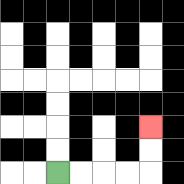{'start': '[2, 7]', 'end': '[6, 5]', 'path_directions': 'R,R,R,R,U,U', 'path_coordinates': '[[2, 7], [3, 7], [4, 7], [5, 7], [6, 7], [6, 6], [6, 5]]'}